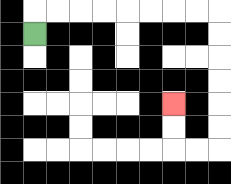{'start': '[1, 1]', 'end': '[7, 4]', 'path_directions': 'U,R,R,R,R,R,R,R,R,D,D,D,D,D,D,L,L,U,U', 'path_coordinates': '[[1, 1], [1, 0], [2, 0], [3, 0], [4, 0], [5, 0], [6, 0], [7, 0], [8, 0], [9, 0], [9, 1], [9, 2], [9, 3], [9, 4], [9, 5], [9, 6], [8, 6], [7, 6], [7, 5], [7, 4]]'}